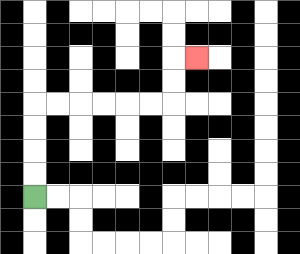{'start': '[1, 8]', 'end': '[8, 2]', 'path_directions': 'U,U,U,U,R,R,R,R,R,R,U,U,R', 'path_coordinates': '[[1, 8], [1, 7], [1, 6], [1, 5], [1, 4], [2, 4], [3, 4], [4, 4], [5, 4], [6, 4], [7, 4], [7, 3], [7, 2], [8, 2]]'}